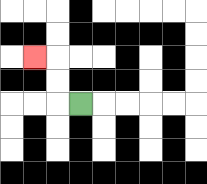{'start': '[3, 4]', 'end': '[1, 2]', 'path_directions': 'L,U,U,L', 'path_coordinates': '[[3, 4], [2, 4], [2, 3], [2, 2], [1, 2]]'}